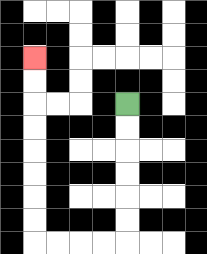{'start': '[5, 4]', 'end': '[1, 2]', 'path_directions': 'D,D,D,D,D,D,L,L,L,L,U,U,U,U,U,U,U,U', 'path_coordinates': '[[5, 4], [5, 5], [5, 6], [5, 7], [5, 8], [5, 9], [5, 10], [4, 10], [3, 10], [2, 10], [1, 10], [1, 9], [1, 8], [1, 7], [1, 6], [1, 5], [1, 4], [1, 3], [1, 2]]'}